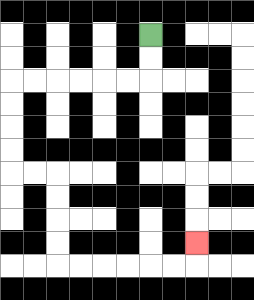{'start': '[6, 1]', 'end': '[8, 10]', 'path_directions': 'D,D,L,L,L,L,L,L,D,D,D,D,R,R,D,D,D,D,R,R,R,R,R,R,U', 'path_coordinates': '[[6, 1], [6, 2], [6, 3], [5, 3], [4, 3], [3, 3], [2, 3], [1, 3], [0, 3], [0, 4], [0, 5], [0, 6], [0, 7], [1, 7], [2, 7], [2, 8], [2, 9], [2, 10], [2, 11], [3, 11], [4, 11], [5, 11], [6, 11], [7, 11], [8, 11], [8, 10]]'}